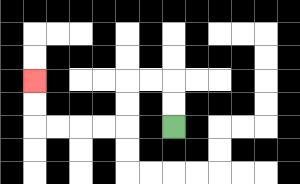{'start': '[7, 5]', 'end': '[1, 3]', 'path_directions': 'U,U,L,L,D,D,L,L,L,L,U,U', 'path_coordinates': '[[7, 5], [7, 4], [7, 3], [6, 3], [5, 3], [5, 4], [5, 5], [4, 5], [3, 5], [2, 5], [1, 5], [1, 4], [1, 3]]'}